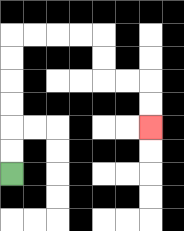{'start': '[0, 7]', 'end': '[6, 5]', 'path_directions': 'U,U,U,U,U,U,R,R,R,R,D,D,R,R,D,D', 'path_coordinates': '[[0, 7], [0, 6], [0, 5], [0, 4], [0, 3], [0, 2], [0, 1], [1, 1], [2, 1], [3, 1], [4, 1], [4, 2], [4, 3], [5, 3], [6, 3], [6, 4], [6, 5]]'}